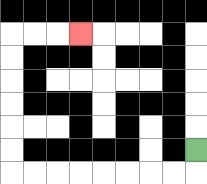{'start': '[8, 6]', 'end': '[3, 1]', 'path_directions': 'D,L,L,L,L,L,L,L,L,U,U,U,U,U,U,R,R,R', 'path_coordinates': '[[8, 6], [8, 7], [7, 7], [6, 7], [5, 7], [4, 7], [3, 7], [2, 7], [1, 7], [0, 7], [0, 6], [0, 5], [0, 4], [0, 3], [0, 2], [0, 1], [1, 1], [2, 1], [3, 1]]'}